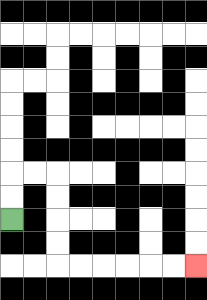{'start': '[0, 9]', 'end': '[8, 11]', 'path_directions': 'U,U,R,R,D,D,D,D,R,R,R,R,R,R', 'path_coordinates': '[[0, 9], [0, 8], [0, 7], [1, 7], [2, 7], [2, 8], [2, 9], [2, 10], [2, 11], [3, 11], [4, 11], [5, 11], [6, 11], [7, 11], [8, 11]]'}